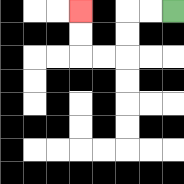{'start': '[7, 0]', 'end': '[3, 0]', 'path_directions': 'L,L,D,D,L,L,U,U', 'path_coordinates': '[[7, 0], [6, 0], [5, 0], [5, 1], [5, 2], [4, 2], [3, 2], [3, 1], [3, 0]]'}